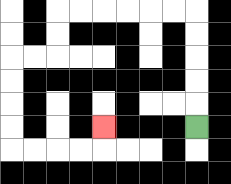{'start': '[8, 5]', 'end': '[4, 5]', 'path_directions': 'U,U,U,U,U,L,L,L,L,L,L,D,D,L,L,D,D,D,D,R,R,R,R,U', 'path_coordinates': '[[8, 5], [8, 4], [8, 3], [8, 2], [8, 1], [8, 0], [7, 0], [6, 0], [5, 0], [4, 0], [3, 0], [2, 0], [2, 1], [2, 2], [1, 2], [0, 2], [0, 3], [0, 4], [0, 5], [0, 6], [1, 6], [2, 6], [3, 6], [4, 6], [4, 5]]'}